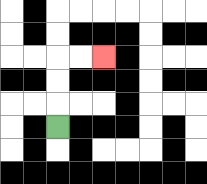{'start': '[2, 5]', 'end': '[4, 2]', 'path_directions': 'U,U,U,R,R', 'path_coordinates': '[[2, 5], [2, 4], [2, 3], [2, 2], [3, 2], [4, 2]]'}